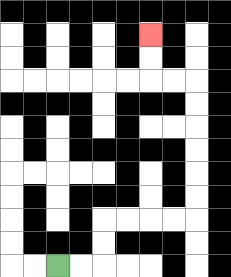{'start': '[2, 11]', 'end': '[6, 1]', 'path_directions': 'R,R,U,U,R,R,R,R,U,U,U,U,U,U,L,L,U,U', 'path_coordinates': '[[2, 11], [3, 11], [4, 11], [4, 10], [4, 9], [5, 9], [6, 9], [7, 9], [8, 9], [8, 8], [8, 7], [8, 6], [8, 5], [8, 4], [8, 3], [7, 3], [6, 3], [6, 2], [6, 1]]'}